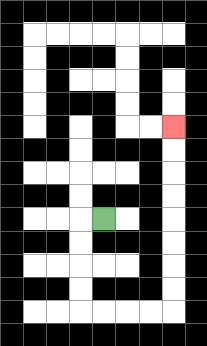{'start': '[4, 9]', 'end': '[7, 5]', 'path_directions': 'L,D,D,D,D,R,R,R,R,U,U,U,U,U,U,U,U', 'path_coordinates': '[[4, 9], [3, 9], [3, 10], [3, 11], [3, 12], [3, 13], [4, 13], [5, 13], [6, 13], [7, 13], [7, 12], [7, 11], [7, 10], [7, 9], [7, 8], [7, 7], [7, 6], [7, 5]]'}